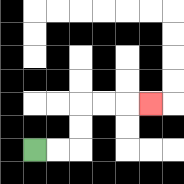{'start': '[1, 6]', 'end': '[6, 4]', 'path_directions': 'R,R,U,U,R,R,R', 'path_coordinates': '[[1, 6], [2, 6], [3, 6], [3, 5], [3, 4], [4, 4], [5, 4], [6, 4]]'}